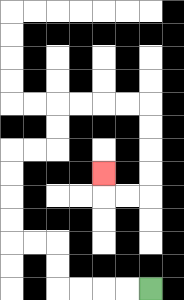{'start': '[6, 12]', 'end': '[4, 7]', 'path_directions': 'L,L,L,L,U,U,L,L,U,U,U,U,R,R,U,U,R,R,R,R,D,D,D,D,L,L,U', 'path_coordinates': '[[6, 12], [5, 12], [4, 12], [3, 12], [2, 12], [2, 11], [2, 10], [1, 10], [0, 10], [0, 9], [0, 8], [0, 7], [0, 6], [1, 6], [2, 6], [2, 5], [2, 4], [3, 4], [4, 4], [5, 4], [6, 4], [6, 5], [6, 6], [6, 7], [6, 8], [5, 8], [4, 8], [4, 7]]'}